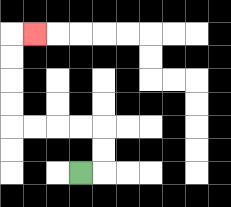{'start': '[3, 7]', 'end': '[1, 1]', 'path_directions': 'R,U,U,L,L,L,L,U,U,U,U,R', 'path_coordinates': '[[3, 7], [4, 7], [4, 6], [4, 5], [3, 5], [2, 5], [1, 5], [0, 5], [0, 4], [0, 3], [0, 2], [0, 1], [1, 1]]'}